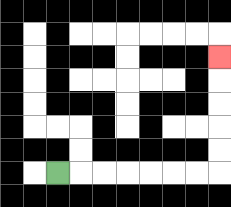{'start': '[2, 7]', 'end': '[9, 2]', 'path_directions': 'R,R,R,R,R,R,R,U,U,U,U,U', 'path_coordinates': '[[2, 7], [3, 7], [4, 7], [5, 7], [6, 7], [7, 7], [8, 7], [9, 7], [9, 6], [9, 5], [9, 4], [9, 3], [9, 2]]'}